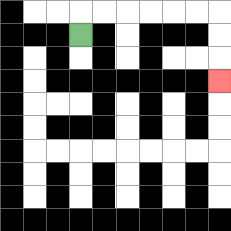{'start': '[3, 1]', 'end': '[9, 3]', 'path_directions': 'U,R,R,R,R,R,R,D,D,D', 'path_coordinates': '[[3, 1], [3, 0], [4, 0], [5, 0], [6, 0], [7, 0], [8, 0], [9, 0], [9, 1], [9, 2], [9, 3]]'}